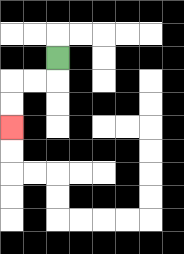{'start': '[2, 2]', 'end': '[0, 5]', 'path_directions': 'D,L,L,D,D', 'path_coordinates': '[[2, 2], [2, 3], [1, 3], [0, 3], [0, 4], [0, 5]]'}